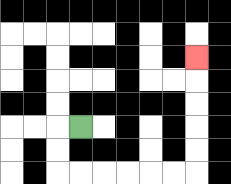{'start': '[3, 5]', 'end': '[8, 2]', 'path_directions': 'L,D,D,R,R,R,R,R,R,U,U,U,U,U', 'path_coordinates': '[[3, 5], [2, 5], [2, 6], [2, 7], [3, 7], [4, 7], [5, 7], [6, 7], [7, 7], [8, 7], [8, 6], [8, 5], [8, 4], [8, 3], [8, 2]]'}